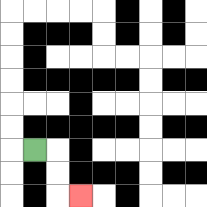{'start': '[1, 6]', 'end': '[3, 8]', 'path_directions': 'R,D,D,R', 'path_coordinates': '[[1, 6], [2, 6], [2, 7], [2, 8], [3, 8]]'}